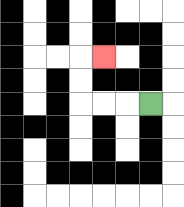{'start': '[6, 4]', 'end': '[4, 2]', 'path_directions': 'L,L,L,U,U,R', 'path_coordinates': '[[6, 4], [5, 4], [4, 4], [3, 4], [3, 3], [3, 2], [4, 2]]'}